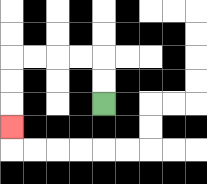{'start': '[4, 4]', 'end': '[0, 5]', 'path_directions': 'U,U,L,L,L,L,D,D,D', 'path_coordinates': '[[4, 4], [4, 3], [4, 2], [3, 2], [2, 2], [1, 2], [0, 2], [0, 3], [0, 4], [0, 5]]'}